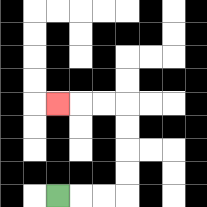{'start': '[2, 8]', 'end': '[2, 4]', 'path_directions': 'R,R,R,U,U,U,U,L,L,L', 'path_coordinates': '[[2, 8], [3, 8], [4, 8], [5, 8], [5, 7], [5, 6], [5, 5], [5, 4], [4, 4], [3, 4], [2, 4]]'}